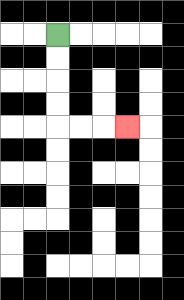{'start': '[2, 1]', 'end': '[5, 5]', 'path_directions': 'D,D,D,D,R,R,R', 'path_coordinates': '[[2, 1], [2, 2], [2, 3], [2, 4], [2, 5], [3, 5], [4, 5], [5, 5]]'}